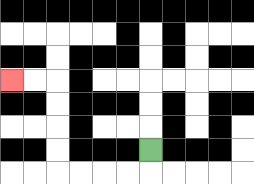{'start': '[6, 6]', 'end': '[0, 3]', 'path_directions': 'D,L,L,L,L,U,U,U,U,L,L', 'path_coordinates': '[[6, 6], [6, 7], [5, 7], [4, 7], [3, 7], [2, 7], [2, 6], [2, 5], [2, 4], [2, 3], [1, 3], [0, 3]]'}